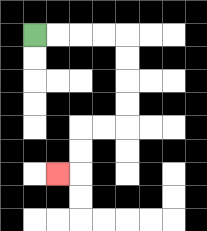{'start': '[1, 1]', 'end': '[2, 7]', 'path_directions': 'R,R,R,R,D,D,D,D,L,L,D,D,L', 'path_coordinates': '[[1, 1], [2, 1], [3, 1], [4, 1], [5, 1], [5, 2], [5, 3], [5, 4], [5, 5], [4, 5], [3, 5], [3, 6], [3, 7], [2, 7]]'}